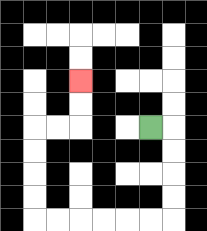{'start': '[6, 5]', 'end': '[3, 3]', 'path_directions': 'R,D,D,D,D,L,L,L,L,L,L,U,U,U,U,R,R,U,U', 'path_coordinates': '[[6, 5], [7, 5], [7, 6], [7, 7], [7, 8], [7, 9], [6, 9], [5, 9], [4, 9], [3, 9], [2, 9], [1, 9], [1, 8], [1, 7], [1, 6], [1, 5], [2, 5], [3, 5], [3, 4], [3, 3]]'}